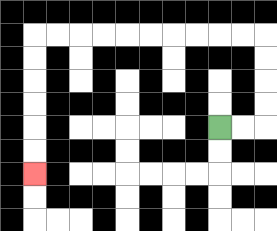{'start': '[9, 5]', 'end': '[1, 7]', 'path_directions': 'R,R,U,U,U,U,L,L,L,L,L,L,L,L,L,L,D,D,D,D,D,D', 'path_coordinates': '[[9, 5], [10, 5], [11, 5], [11, 4], [11, 3], [11, 2], [11, 1], [10, 1], [9, 1], [8, 1], [7, 1], [6, 1], [5, 1], [4, 1], [3, 1], [2, 1], [1, 1], [1, 2], [1, 3], [1, 4], [1, 5], [1, 6], [1, 7]]'}